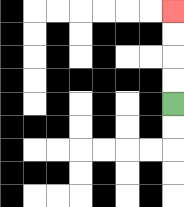{'start': '[7, 4]', 'end': '[7, 0]', 'path_directions': 'U,U,U,U', 'path_coordinates': '[[7, 4], [7, 3], [7, 2], [7, 1], [7, 0]]'}